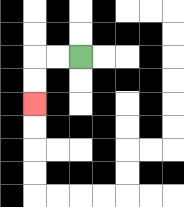{'start': '[3, 2]', 'end': '[1, 4]', 'path_directions': 'L,L,D,D', 'path_coordinates': '[[3, 2], [2, 2], [1, 2], [1, 3], [1, 4]]'}